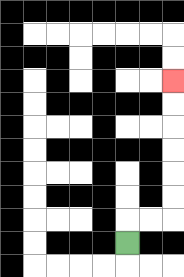{'start': '[5, 10]', 'end': '[7, 3]', 'path_directions': 'U,R,R,U,U,U,U,U,U', 'path_coordinates': '[[5, 10], [5, 9], [6, 9], [7, 9], [7, 8], [7, 7], [7, 6], [7, 5], [7, 4], [7, 3]]'}